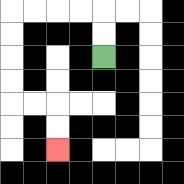{'start': '[4, 2]', 'end': '[2, 6]', 'path_directions': 'U,U,L,L,L,L,D,D,D,D,R,R,D,D', 'path_coordinates': '[[4, 2], [4, 1], [4, 0], [3, 0], [2, 0], [1, 0], [0, 0], [0, 1], [0, 2], [0, 3], [0, 4], [1, 4], [2, 4], [2, 5], [2, 6]]'}